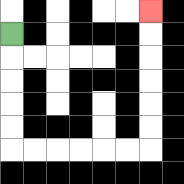{'start': '[0, 1]', 'end': '[6, 0]', 'path_directions': 'D,D,D,D,D,R,R,R,R,R,R,U,U,U,U,U,U', 'path_coordinates': '[[0, 1], [0, 2], [0, 3], [0, 4], [0, 5], [0, 6], [1, 6], [2, 6], [3, 6], [4, 6], [5, 6], [6, 6], [6, 5], [6, 4], [6, 3], [6, 2], [6, 1], [6, 0]]'}